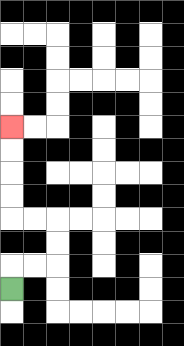{'start': '[0, 12]', 'end': '[0, 5]', 'path_directions': 'U,R,R,U,U,L,L,U,U,U,U', 'path_coordinates': '[[0, 12], [0, 11], [1, 11], [2, 11], [2, 10], [2, 9], [1, 9], [0, 9], [0, 8], [0, 7], [0, 6], [0, 5]]'}